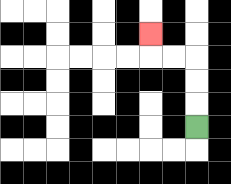{'start': '[8, 5]', 'end': '[6, 1]', 'path_directions': 'U,U,U,L,L,U', 'path_coordinates': '[[8, 5], [8, 4], [8, 3], [8, 2], [7, 2], [6, 2], [6, 1]]'}